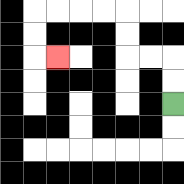{'start': '[7, 4]', 'end': '[2, 2]', 'path_directions': 'U,U,L,L,U,U,L,L,L,L,D,D,R', 'path_coordinates': '[[7, 4], [7, 3], [7, 2], [6, 2], [5, 2], [5, 1], [5, 0], [4, 0], [3, 0], [2, 0], [1, 0], [1, 1], [1, 2], [2, 2]]'}